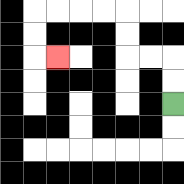{'start': '[7, 4]', 'end': '[2, 2]', 'path_directions': 'U,U,L,L,U,U,L,L,L,L,D,D,R', 'path_coordinates': '[[7, 4], [7, 3], [7, 2], [6, 2], [5, 2], [5, 1], [5, 0], [4, 0], [3, 0], [2, 0], [1, 0], [1, 1], [1, 2], [2, 2]]'}